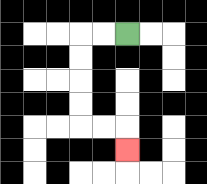{'start': '[5, 1]', 'end': '[5, 6]', 'path_directions': 'L,L,D,D,D,D,R,R,D', 'path_coordinates': '[[5, 1], [4, 1], [3, 1], [3, 2], [3, 3], [3, 4], [3, 5], [4, 5], [5, 5], [5, 6]]'}